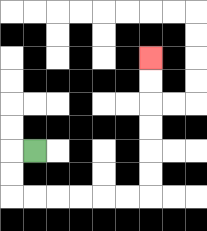{'start': '[1, 6]', 'end': '[6, 2]', 'path_directions': 'L,D,D,R,R,R,R,R,R,U,U,U,U,U,U', 'path_coordinates': '[[1, 6], [0, 6], [0, 7], [0, 8], [1, 8], [2, 8], [3, 8], [4, 8], [5, 8], [6, 8], [6, 7], [6, 6], [6, 5], [6, 4], [6, 3], [6, 2]]'}